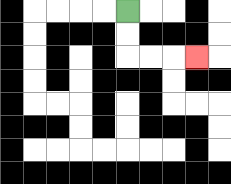{'start': '[5, 0]', 'end': '[8, 2]', 'path_directions': 'D,D,R,R,R', 'path_coordinates': '[[5, 0], [5, 1], [5, 2], [6, 2], [7, 2], [8, 2]]'}